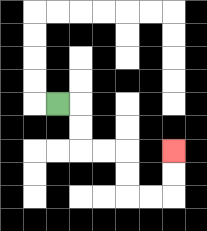{'start': '[2, 4]', 'end': '[7, 6]', 'path_directions': 'R,D,D,R,R,D,D,R,R,U,U', 'path_coordinates': '[[2, 4], [3, 4], [3, 5], [3, 6], [4, 6], [5, 6], [5, 7], [5, 8], [6, 8], [7, 8], [7, 7], [7, 6]]'}